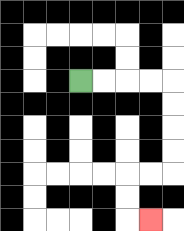{'start': '[3, 3]', 'end': '[6, 9]', 'path_directions': 'R,R,R,R,D,D,D,D,L,L,D,D,R', 'path_coordinates': '[[3, 3], [4, 3], [5, 3], [6, 3], [7, 3], [7, 4], [7, 5], [7, 6], [7, 7], [6, 7], [5, 7], [5, 8], [5, 9], [6, 9]]'}